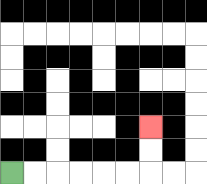{'start': '[0, 7]', 'end': '[6, 5]', 'path_directions': 'R,R,R,R,R,R,U,U', 'path_coordinates': '[[0, 7], [1, 7], [2, 7], [3, 7], [4, 7], [5, 7], [6, 7], [6, 6], [6, 5]]'}